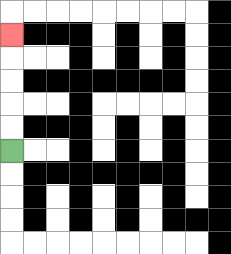{'start': '[0, 6]', 'end': '[0, 1]', 'path_directions': 'U,U,U,U,U', 'path_coordinates': '[[0, 6], [0, 5], [0, 4], [0, 3], [0, 2], [0, 1]]'}